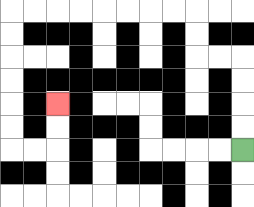{'start': '[10, 6]', 'end': '[2, 4]', 'path_directions': 'U,U,U,U,L,L,U,U,L,L,L,L,L,L,L,L,D,D,D,D,D,D,R,R,U,U', 'path_coordinates': '[[10, 6], [10, 5], [10, 4], [10, 3], [10, 2], [9, 2], [8, 2], [8, 1], [8, 0], [7, 0], [6, 0], [5, 0], [4, 0], [3, 0], [2, 0], [1, 0], [0, 0], [0, 1], [0, 2], [0, 3], [0, 4], [0, 5], [0, 6], [1, 6], [2, 6], [2, 5], [2, 4]]'}